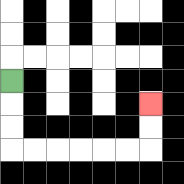{'start': '[0, 3]', 'end': '[6, 4]', 'path_directions': 'D,D,D,R,R,R,R,R,R,U,U', 'path_coordinates': '[[0, 3], [0, 4], [0, 5], [0, 6], [1, 6], [2, 6], [3, 6], [4, 6], [5, 6], [6, 6], [6, 5], [6, 4]]'}